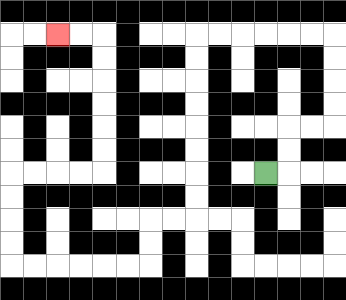{'start': '[11, 7]', 'end': '[2, 1]', 'path_directions': 'R,U,U,R,R,U,U,U,U,L,L,L,L,L,L,D,D,D,D,D,D,D,D,L,L,D,D,L,L,L,L,L,L,U,U,U,U,R,R,R,R,U,U,U,U,U,U,L,L', 'path_coordinates': '[[11, 7], [12, 7], [12, 6], [12, 5], [13, 5], [14, 5], [14, 4], [14, 3], [14, 2], [14, 1], [13, 1], [12, 1], [11, 1], [10, 1], [9, 1], [8, 1], [8, 2], [8, 3], [8, 4], [8, 5], [8, 6], [8, 7], [8, 8], [8, 9], [7, 9], [6, 9], [6, 10], [6, 11], [5, 11], [4, 11], [3, 11], [2, 11], [1, 11], [0, 11], [0, 10], [0, 9], [0, 8], [0, 7], [1, 7], [2, 7], [3, 7], [4, 7], [4, 6], [4, 5], [4, 4], [4, 3], [4, 2], [4, 1], [3, 1], [2, 1]]'}